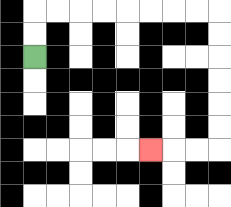{'start': '[1, 2]', 'end': '[6, 6]', 'path_directions': 'U,U,R,R,R,R,R,R,R,R,D,D,D,D,D,D,L,L,L', 'path_coordinates': '[[1, 2], [1, 1], [1, 0], [2, 0], [3, 0], [4, 0], [5, 0], [6, 0], [7, 0], [8, 0], [9, 0], [9, 1], [9, 2], [9, 3], [9, 4], [9, 5], [9, 6], [8, 6], [7, 6], [6, 6]]'}